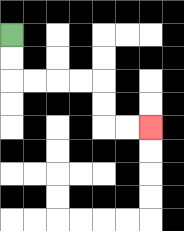{'start': '[0, 1]', 'end': '[6, 5]', 'path_directions': 'D,D,R,R,R,R,D,D,R,R', 'path_coordinates': '[[0, 1], [0, 2], [0, 3], [1, 3], [2, 3], [3, 3], [4, 3], [4, 4], [4, 5], [5, 5], [6, 5]]'}